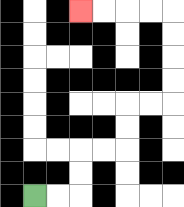{'start': '[1, 8]', 'end': '[3, 0]', 'path_directions': 'R,R,U,U,R,R,U,U,R,R,U,U,U,U,L,L,L,L', 'path_coordinates': '[[1, 8], [2, 8], [3, 8], [3, 7], [3, 6], [4, 6], [5, 6], [5, 5], [5, 4], [6, 4], [7, 4], [7, 3], [7, 2], [7, 1], [7, 0], [6, 0], [5, 0], [4, 0], [3, 0]]'}